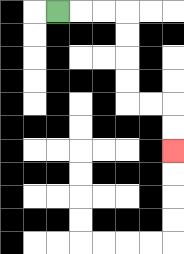{'start': '[2, 0]', 'end': '[7, 6]', 'path_directions': 'R,R,R,D,D,D,D,R,R,D,D', 'path_coordinates': '[[2, 0], [3, 0], [4, 0], [5, 0], [5, 1], [5, 2], [5, 3], [5, 4], [6, 4], [7, 4], [7, 5], [7, 6]]'}